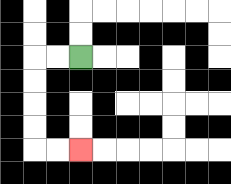{'start': '[3, 2]', 'end': '[3, 6]', 'path_directions': 'L,L,D,D,D,D,R,R', 'path_coordinates': '[[3, 2], [2, 2], [1, 2], [1, 3], [1, 4], [1, 5], [1, 6], [2, 6], [3, 6]]'}